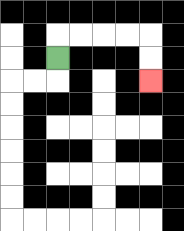{'start': '[2, 2]', 'end': '[6, 3]', 'path_directions': 'U,R,R,R,R,D,D', 'path_coordinates': '[[2, 2], [2, 1], [3, 1], [4, 1], [5, 1], [6, 1], [6, 2], [6, 3]]'}